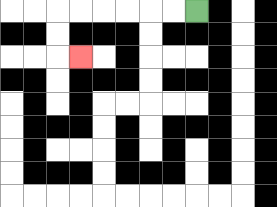{'start': '[8, 0]', 'end': '[3, 2]', 'path_directions': 'L,L,L,L,L,L,D,D,R', 'path_coordinates': '[[8, 0], [7, 0], [6, 0], [5, 0], [4, 0], [3, 0], [2, 0], [2, 1], [2, 2], [3, 2]]'}